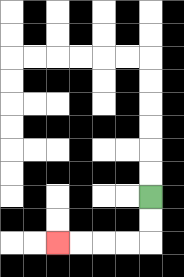{'start': '[6, 8]', 'end': '[2, 10]', 'path_directions': 'D,D,L,L,L,L', 'path_coordinates': '[[6, 8], [6, 9], [6, 10], [5, 10], [4, 10], [3, 10], [2, 10]]'}